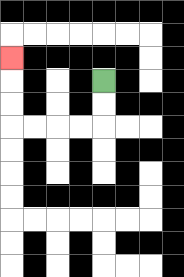{'start': '[4, 3]', 'end': '[0, 2]', 'path_directions': 'D,D,L,L,L,L,U,U,U', 'path_coordinates': '[[4, 3], [4, 4], [4, 5], [3, 5], [2, 5], [1, 5], [0, 5], [0, 4], [0, 3], [0, 2]]'}